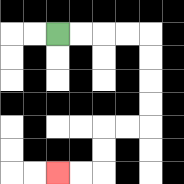{'start': '[2, 1]', 'end': '[2, 7]', 'path_directions': 'R,R,R,R,D,D,D,D,L,L,D,D,L,L', 'path_coordinates': '[[2, 1], [3, 1], [4, 1], [5, 1], [6, 1], [6, 2], [6, 3], [6, 4], [6, 5], [5, 5], [4, 5], [4, 6], [4, 7], [3, 7], [2, 7]]'}